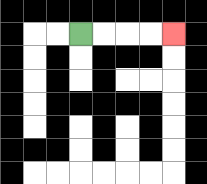{'start': '[3, 1]', 'end': '[7, 1]', 'path_directions': 'R,R,R,R', 'path_coordinates': '[[3, 1], [4, 1], [5, 1], [6, 1], [7, 1]]'}